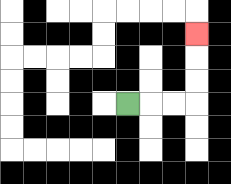{'start': '[5, 4]', 'end': '[8, 1]', 'path_directions': 'R,R,R,U,U,U', 'path_coordinates': '[[5, 4], [6, 4], [7, 4], [8, 4], [8, 3], [8, 2], [8, 1]]'}